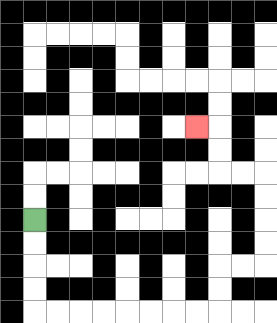{'start': '[1, 9]', 'end': '[8, 5]', 'path_directions': 'D,D,D,D,R,R,R,R,R,R,R,R,U,U,R,R,U,U,U,U,L,L,U,U,L', 'path_coordinates': '[[1, 9], [1, 10], [1, 11], [1, 12], [1, 13], [2, 13], [3, 13], [4, 13], [5, 13], [6, 13], [7, 13], [8, 13], [9, 13], [9, 12], [9, 11], [10, 11], [11, 11], [11, 10], [11, 9], [11, 8], [11, 7], [10, 7], [9, 7], [9, 6], [9, 5], [8, 5]]'}